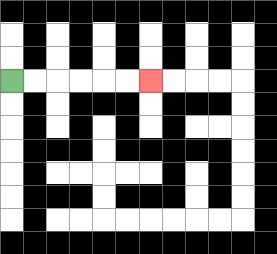{'start': '[0, 3]', 'end': '[6, 3]', 'path_directions': 'R,R,R,R,R,R', 'path_coordinates': '[[0, 3], [1, 3], [2, 3], [3, 3], [4, 3], [5, 3], [6, 3]]'}